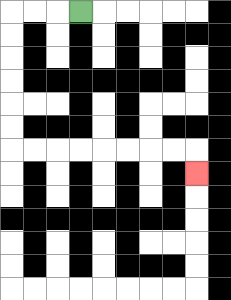{'start': '[3, 0]', 'end': '[8, 7]', 'path_directions': 'L,L,L,D,D,D,D,D,D,R,R,R,R,R,R,R,R,D', 'path_coordinates': '[[3, 0], [2, 0], [1, 0], [0, 0], [0, 1], [0, 2], [0, 3], [0, 4], [0, 5], [0, 6], [1, 6], [2, 6], [3, 6], [4, 6], [5, 6], [6, 6], [7, 6], [8, 6], [8, 7]]'}